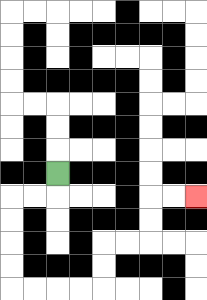{'start': '[2, 7]', 'end': '[8, 8]', 'path_directions': 'D,L,L,D,D,D,D,R,R,R,R,U,U,R,R,U,U,R,R', 'path_coordinates': '[[2, 7], [2, 8], [1, 8], [0, 8], [0, 9], [0, 10], [0, 11], [0, 12], [1, 12], [2, 12], [3, 12], [4, 12], [4, 11], [4, 10], [5, 10], [6, 10], [6, 9], [6, 8], [7, 8], [8, 8]]'}